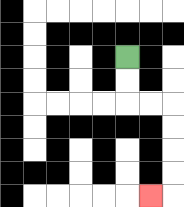{'start': '[5, 2]', 'end': '[6, 8]', 'path_directions': 'D,D,R,R,D,D,D,D,L', 'path_coordinates': '[[5, 2], [5, 3], [5, 4], [6, 4], [7, 4], [7, 5], [7, 6], [7, 7], [7, 8], [6, 8]]'}